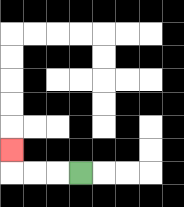{'start': '[3, 7]', 'end': '[0, 6]', 'path_directions': 'L,L,L,U', 'path_coordinates': '[[3, 7], [2, 7], [1, 7], [0, 7], [0, 6]]'}